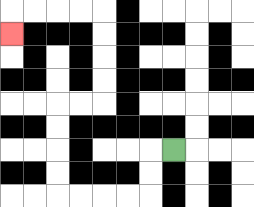{'start': '[7, 6]', 'end': '[0, 1]', 'path_directions': 'L,D,D,L,L,L,L,U,U,U,U,R,R,U,U,U,U,L,L,L,L,D', 'path_coordinates': '[[7, 6], [6, 6], [6, 7], [6, 8], [5, 8], [4, 8], [3, 8], [2, 8], [2, 7], [2, 6], [2, 5], [2, 4], [3, 4], [4, 4], [4, 3], [4, 2], [4, 1], [4, 0], [3, 0], [2, 0], [1, 0], [0, 0], [0, 1]]'}